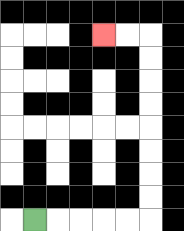{'start': '[1, 9]', 'end': '[4, 1]', 'path_directions': 'R,R,R,R,R,U,U,U,U,U,U,U,U,L,L', 'path_coordinates': '[[1, 9], [2, 9], [3, 9], [4, 9], [5, 9], [6, 9], [6, 8], [6, 7], [6, 6], [6, 5], [6, 4], [6, 3], [6, 2], [6, 1], [5, 1], [4, 1]]'}